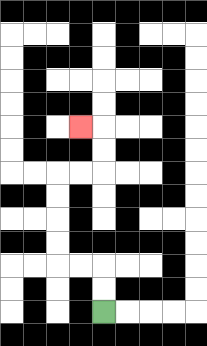{'start': '[4, 13]', 'end': '[3, 5]', 'path_directions': 'U,U,L,L,U,U,U,U,R,R,U,U,L', 'path_coordinates': '[[4, 13], [4, 12], [4, 11], [3, 11], [2, 11], [2, 10], [2, 9], [2, 8], [2, 7], [3, 7], [4, 7], [4, 6], [4, 5], [3, 5]]'}